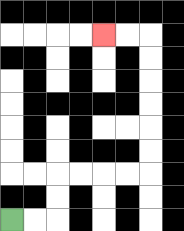{'start': '[0, 9]', 'end': '[4, 1]', 'path_directions': 'R,R,U,U,R,R,R,R,U,U,U,U,U,U,L,L', 'path_coordinates': '[[0, 9], [1, 9], [2, 9], [2, 8], [2, 7], [3, 7], [4, 7], [5, 7], [6, 7], [6, 6], [6, 5], [6, 4], [6, 3], [6, 2], [6, 1], [5, 1], [4, 1]]'}